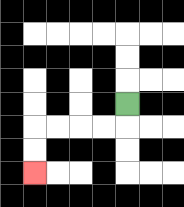{'start': '[5, 4]', 'end': '[1, 7]', 'path_directions': 'D,L,L,L,L,D,D', 'path_coordinates': '[[5, 4], [5, 5], [4, 5], [3, 5], [2, 5], [1, 5], [1, 6], [1, 7]]'}